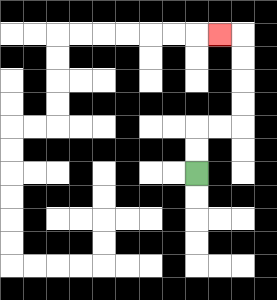{'start': '[8, 7]', 'end': '[9, 1]', 'path_directions': 'U,U,R,R,U,U,U,U,L', 'path_coordinates': '[[8, 7], [8, 6], [8, 5], [9, 5], [10, 5], [10, 4], [10, 3], [10, 2], [10, 1], [9, 1]]'}